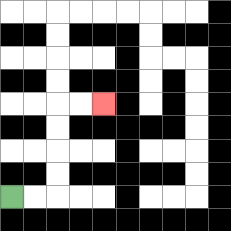{'start': '[0, 8]', 'end': '[4, 4]', 'path_directions': 'R,R,U,U,U,U,R,R', 'path_coordinates': '[[0, 8], [1, 8], [2, 8], [2, 7], [2, 6], [2, 5], [2, 4], [3, 4], [4, 4]]'}